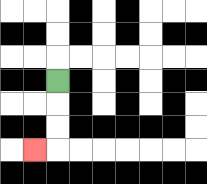{'start': '[2, 3]', 'end': '[1, 6]', 'path_directions': 'D,D,D,L', 'path_coordinates': '[[2, 3], [2, 4], [2, 5], [2, 6], [1, 6]]'}